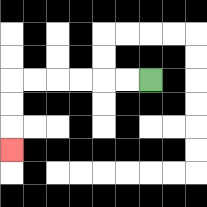{'start': '[6, 3]', 'end': '[0, 6]', 'path_directions': 'L,L,L,L,L,L,D,D,D', 'path_coordinates': '[[6, 3], [5, 3], [4, 3], [3, 3], [2, 3], [1, 3], [0, 3], [0, 4], [0, 5], [0, 6]]'}